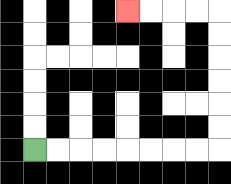{'start': '[1, 6]', 'end': '[5, 0]', 'path_directions': 'R,R,R,R,R,R,R,R,U,U,U,U,U,U,L,L,L,L', 'path_coordinates': '[[1, 6], [2, 6], [3, 6], [4, 6], [5, 6], [6, 6], [7, 6], [8, 6], [9, 6], [9, 5], [9, 4], [9, 3], [9, 2], [9, 1], [9, 0], [8, 0], [7, 0], [6, 0], [5, 0]]'}